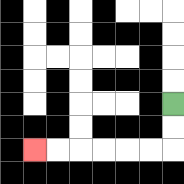{'start': '[7, 4]', 'end': '[1, 6]', 'path_directions': 'D,D,L,L,L,L,L,L', 'path_coordinates': '[[7, 4], [7, 5], [7, 6], [6, 6], [5, 6], [4, 6], [3, 6], [2, 6], [1, 6]]'}